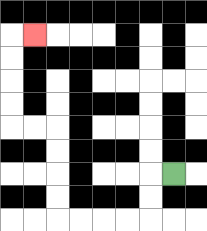{'start': '[7, 7]', 'end': '[1, 1]', 'path_directions': 'L,D,D,L,L,L,L,U,U,U,U,L,L,U,U,U,U,R', 'path_coordinates': '[[7, 7], [6, 7], [6, 8], [6, 9], [5, 9], [4, 9], [3, 9], [2, 9], [2, 8], [2, 7], [2, 6], [2, 5], [1, 5], [0, 5], [0, 4], [0, 3], [0, 2], [0, 1], [1, 1]]'}